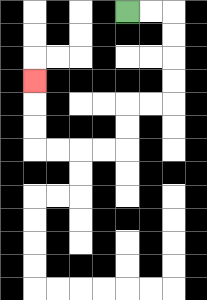{'start': '[5, 0]', 'end': '[1, 3]', 'path_directions': 'R,R,D,D,D,D,L,L,D,D,L,L,L,L,U,U,U', 'path_coordinates': '[[5, 0], [6, 0], [7, 0], [7, 1], [7, 2], [7, 3], [7, 4], [6, 4], [5, 4], [5, 5], [5, 6], [4, 6], [3, 6], [2, 6], [1, 6], [1, 5], [1, 4], [1, 3]]'}